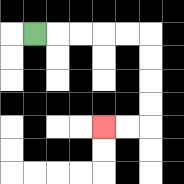{'start': '[1, 1]', 'end': '[4, 5]', 'path_directions': 'R,R,R,R,R,D,D,D,D,L,L', 'path_coordinates': '[[1, 1], [2, 1], [3, 1], [4, 1], [5, 1], [6, 1], [6, 2], [6, 3], [6, 4], [6, 5], [5, 5], [4, 5]]'}